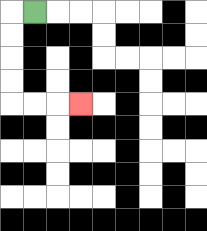{'start': '[1, 0]', 'end': '[3, 4]', 'path_directions': 'L,D,D,D,D,R,R,R', 'path_coordinates': '[[1, 0], [0, 0], [0, 1], [0, 2], [0, 3], [0, 4], [1, 4], [2, 4], [3, 4]]'}